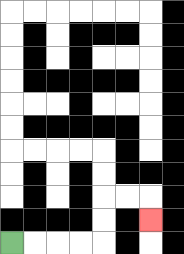{'start': '[0, 10]', 'end': '[6, 9]', 'path_directions': 'R,R,R,R,U,U,R,R,D', 'path_coordinates': '[[0, 10], [1, 10], [2, 10], [3, 10], [4, 10], [4, 9], [4, 8], [5, 8], [6, 8], [6, 9]]'}